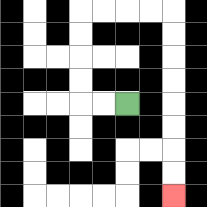{'start': '[5, 4]', 'end': '[7, 8]', 'path_directions': 'L,L,U,U,U,U,R,R,R,R,D,D,D,D,D,D,D,D', 'path_coordinates': '[[5, 4], [4, 4], [3, 4], [3, 3], [3, 2], [3, 1], [3, 0], [4, 0], [5, 0], [6, 0], [7, 0], [7, 1], [7, 2], [7, 3], [7, 4], [7, 5], [7, 6], [7, 7], [7, 8]]'}